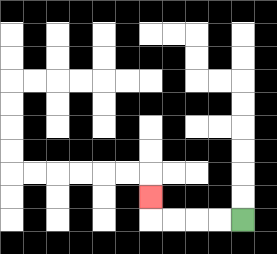{'start': '[10, 9]', 'end': '[6, 8]', 'path_directions': 'L,L,L,L,U', 'path_coordinates': '[[10, 9], [9, 9], [8, 9], [7, 9], [6, 9], [6, 8]]'}